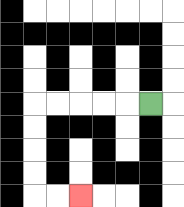{'start': '[6, 4]', 'end': '[3, 8]', 'path_directions': 'L,L,L,L,L,D,D,D,D,R,R', 'path_coordinates': '[[6, 4], [5, 4], [4, 4], [3, 4], [2, 4], [1, 4], [1, 5], [1, 6], [1, 7], [1, 8], [2, 8], [3, 8]]'}